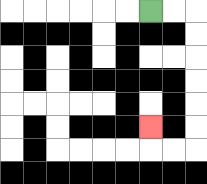{'start': '[6, 0]', 'end': '[6, 5]', 'path_directions': 'R,R,D,D,D,D,D,D,L,L,U', 'path_coordinates': '[[6, 0], [7, 0], [8, 0], [8, 1], [8, 2], [8, 3], [8, 4], [8, 5], [8, 6], [7, 6], [6, 6], [6, 5]]'}